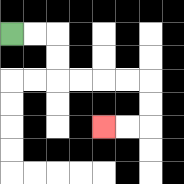{'start': '[0, 1]', 'end': '[4, 5]', 'path_directions': 'R,R,D,D,R,R,R,R,D,D,L,L', 'path_coordinates': '[[0, 1], [1, 1], [2, 1], [2, 2], [2, 3], [3, 3], [4, 3], [5, 3], [6, 3], [6, 4], [6, 5], [5, 5], [4, 5]]'}